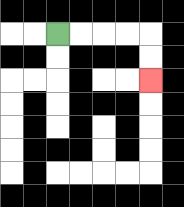{'start': '[2, 1]', 'end': '[6, 3]', 'path_directions': 'R,R,R,R,D,D', 'path_coordinates': '[[2, 1], [3, 1], [4, 1], [5, 1], [6, 1], [6, 2], [6, 3]]'}